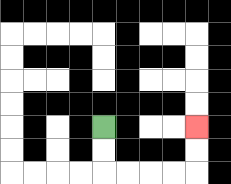{'start': '[4, 5]', 'end': '[8, 5]', 'path_directions': 'D,D,R,R,R,R,U,U', 'path_coordinates': '[[4, 5], [4, 6], [4, 7], [5, 7], [6, 7], [7, 7], [8, 7], [8, 6], [8, 5]]'}